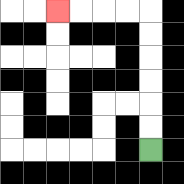{'start': '[6, 6]', 'end': '[2, 0]', 'path_directions': 'U,U,U,U,U,U,L,L,L,L', 'path_coordinates': '[[6, 6], [6, 5], [6, 4], [6, 3], [6, 2], [6, 1], [6, 0], [5, 0], [4, 0], [3, 0], [2, 0]]'}